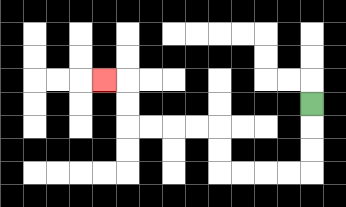{'start': '[13, 4]', 'end': '[4, 3]', 'path_directions': 'D,D,D,L,L,L,L,U,U,L,L,L,L,U,U,L', 'path_coordinates': '[[13, 4], [13, 5], [13, 6], [13, 7], [12, 7], [11, 7], [10, 7], [9, 7], [9, 6], [9, 5], [8, 5], [7, 5], [6, 5], [5, 5], [5, 4], [5, 3], [4, 3]]'}